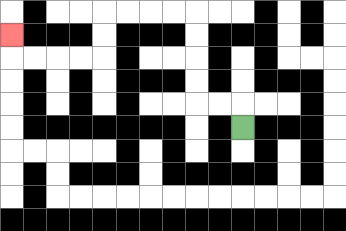{'start': '[10, 5]', 'end': '[0, 1]', 'path_directions': 'U,L,L,U,U,U,U,L,L,L,L,D,D,L,L,L,L,U', 'path_coordinates': '[[10, 5], [10, 4], [9, 4], [8, 4], [8, 3], [8, 2], [8, 1], [8, 0], [7, 0], [6, 0], [5, 0], [4, 0], [4, 1], [4, 2], [3, 2], [2, 2], [1, 2], [0, 2], [0, 1]]'}